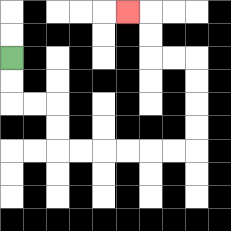{'start': '[0, 2]', 'end': '[5, 0]', 'path_directions': 'D,D,R,R,D,D,R,R,R,R,R,R,U,U,U,U,L,L,U,U,L', 'path_coordinates': '[[0, 2], [0, 3], [0, 4], [1, 4], [2, 4], [2, 5], [2, 6], [3, 6], [4, 6], [5, 6], [6, 6], [7, 6], [8, 6], [8, 5], [8, 4], [8, 3], [8, 2], [7, 2], [6, 2], [6, 1], [6, 0], [5, 0]]'}